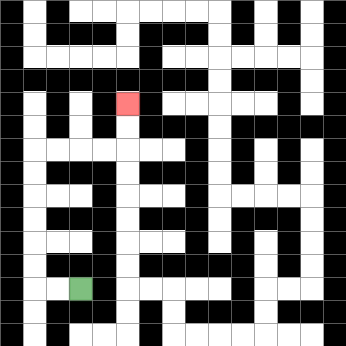{'start': '[3, 12]', 'end': '[5, 4]', 'path_directions': 'L,L,U,U,U,U,U,U,R,R,R,R,U,U', 'path_coordinates': '[[3, 12], [2, 12], [1, 12], [1, 11], [1, 10], [1, 9], [1, 8], [1, 7], [1, 6], [2, 6], [3, 6], [4, 6], [5, 6], [5, 5], [5, 4]]'}